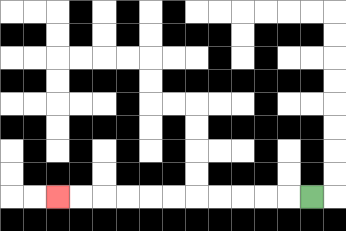{'start': '[13, 8]', 'end': '[2, 8]', 'path_directions': 'L,L,L,L,L,L,L,L,L,L,L', 'path_coordinates': '[[13, 8], [12, 8], [11, 8], [10, 8], [9, 8], [8, 8], [7, 8], [6, 8], [5, 8], [4, 8], [3, 8], [2, 8]]'}